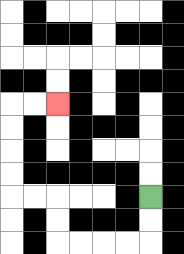{'start': '[6, 8]', 'end': '[2, 4]', 'path_directions': 'D,D,L,L,L,L,U,U,L,L,U,U,U,U,R,R', 'path_coordinates': '[[6, 8], [6, 9], [6, 10], [5, 10], [4, 10], [3, 10], [2, 10], [2, 9], [2, 8], [1, 8], [0, 8], [0, 7], [0, 6], [0, 5], [0, 4], [1, 4], [2, 4]]'}